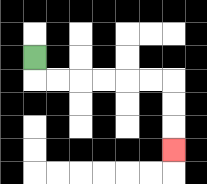{'start': '[1, 2]', 'end': '[7, 6]', 'path_directions': 'D,R,R,R,R,R,R,D,D,D', 'path_coordinates': '[[1, 2], [1, 3], [2, 3], [3, 3], [4, 3], [5, 3], [6, 3], [7, 3], [7, 4], [7, 5], [7, 6]]'}